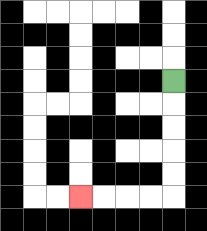{'start': '[7, 3]', 'end': '[3, 8]', 'path_directions': 'D,D,D,D,D,L,L,L,L', 'path_coordinates': '[[7, 3], [7, 4], [7, 5], [7, 6], [7, 7], [7, 8], [6, 8], [5, 8], [4, 8], [3, 8]]'}